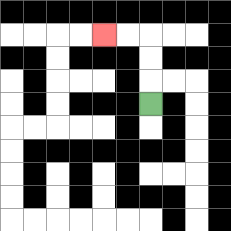{'start': '[6, 4]', 'end': '[4, 1]', 'path_directions': 'U,U,U,L,L', 'path_coordinates': '[[6, 4], [6, 3], [6, 2], [6, 1], [5, 1], [4, 1]]'}